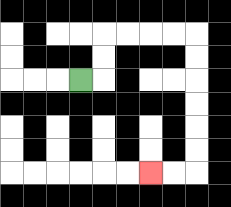{'start': '[3, 3]', 'end': '[6, 7]', 'path_directions': 'R,U,U,R,R,R,R,D,D,D,D,D,D,L,L', 'path_coordinates': '[[3, 3], [4, 3], [4, 2], [4, 1], [5, 1], [6, 1], [7, 1], [8, 1], [8, 2], [8, 3], [8, 4], [8, 5], [8, 6], [8, 7], [7, 7], [6, 7]]'}